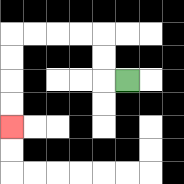{'start': '[5, 3]', 'end': '[0, 5]', 'path_directions': 'L,U,U,L,L,L,L,D,D,D,D', 'path_coordinates': '[[5, 3], [4, 3], [4, 2], [4, 1], [3, 1], [2, 1], [1, 1], [0, 1], [0, 2], [0, 3], [0, 4], [0, 5]]'}